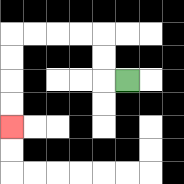{'start': '[5, 3]', 'end': '[0, 5]', 'path_directions': 'L,U,U,L,L,L,L,D,D,D,D', 'path_coordinates': '[[5, 3], [4, 3], [4, 2], [4, 1], [3, 1], [2, 1], [1, 1], [0, 1], [0, 2], [0, 3], [0, 4], [0, 5]]'}